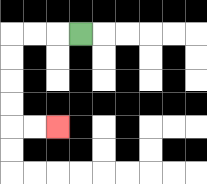{'start': '[3, 1]', 'end': '[2, 5]', 'path_directions': 'L,L,L,D,D,D,D,R,R', 'path_coordinates': '[[3, 1], [2, 1], [1, 1], [0, 1], [0, 2], [0, 3], [0, 4], [0, 5], [1, 5], [2, 5]]'}